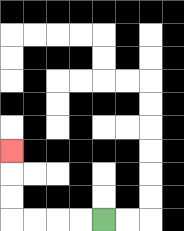{'start': '[4, 9]', 'end': '[0, 6]', 'path_directions': 'L,L,L,L,U,U,U', 'path_coordinates': '[[4, 9], [3, 9], [2, 9], [1, 9], [0, 9], [0, 8], [0, 7], [0, 6]]'}